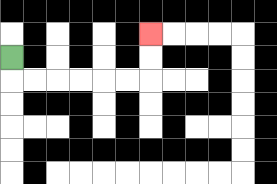{'start': '[0, 2]', 'end': '[6, 1]', 'path_directions': 'D,R,R,R,R,R,R,U,U', 'path_coordinates': '[[0, 2], [0, 3], [1, 3], [2, 3], [3, 3], [4, 3], [5, 3], [6, 3], [6, 2], [6, 1]]'}